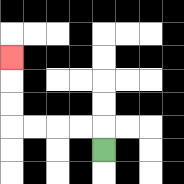{'start': '[4, 6]', 'end': '[0, 2]', 'path_directions': 'U,L,L,L,L,U,U,U', 'path_coordinates': '[[4, 6], [4, 5], [3, 5], [2, 5], [1, 5], [0, 5], [0, 4], [0, 3], [0, 2]]'}